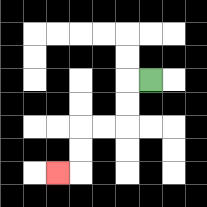{'start': '[6, 3]', 'end': '[2, 7]', 'path_directions': 'L,D,D,L,L,D,D,L', 'path_coordinates': '[[6, 3], [5, 3], [5, 4], [5, 5], [4, 5], [3, 5], [3, 6], [3, 7], [2, 7]]'}